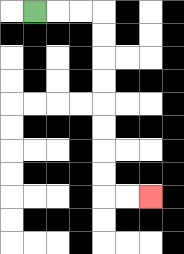{'start': '[1, 0]', 'end': '[6, 8]', 'path_directions': 'R,R,R,D,D,D,D,D,D,D,D,R,R', 'path_coordinates': '[[1, 0], [2, 0], [3, 0], [4, 0], [4, 1], [4, 2], [4, 3], [4, 4], [4, 5], [4, 6], [4, 7], [4, 8], [5, 8], [6, 8]]'}